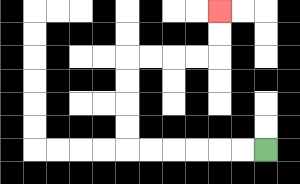{'start': '[11, 6]', 'end': '[9, 0]', 'path_directions': 'L,L,L,L,L,L,U,U,U,U,R,R,R,R,U,U', 'path_coordinates': '[[11, 6], [10, 6], [9, 6], [8, 6], [7, 6], [6, 6], [5, 6], [5, 5], [5, 4], [5, 3], [5, 2], [6, 2], [7, 2], [8, 2], [9, 2], [9, 1], [9, 0]]'}